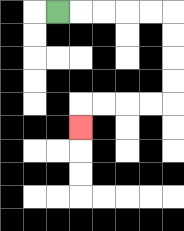{'start': '[2, 0]', 'end': '[3, 5]', 'path_directions': 'R,R,R,R,R,D,D,D,D,L,L,L,L,D', 'path_coordinates': '[[2, 0], [3, 0], [4, 0], [5, 0], [6, 0], [7, 0], [7, 1], [7, 2], [7, 3], [7, 4], [6, 4], [5, 4], [4, 4], [3, 4], [3, 5]]'}